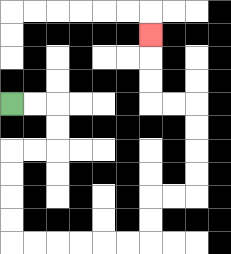{'start': '[0, 4]', 'end': '[6, 1]', 'path_directions': 'R,R,D,D,L,L,D,D,D,D,R,R,R,R,R,R,U,U,R,R,U,U,U,U,L,L,U,U,U', 'path_coordinates': '[[0, 4], [1, 4], [2, 4], [2, 5], [2, 6], [1, 6], [0, 6], [0, 7], [0, 8], [0, 9], [0, 10], [1, 10], [2, 10], [3, 10], [4, 10], [5, 10], [6, 10], [6, 9], [6, 8], [7, 8], [8, 8], [8, 7], [8, 6], [8, 5], [8, 4], [7, 4], [6, 4], [6, 3], [6, 2], [6, 1]]'}